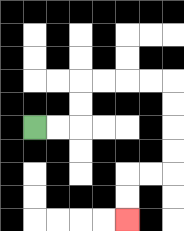{'start': '[1, 5]', 'end': '[5, 9]', 'path_directions': 'R,R,U,U,R,R,R,R,D,D,D,D,L,L,D,D', 'path_coordinates': '[[1, 5], [2, 5], [3, 5], [3, 4], [3, 3], [4, 3], [5, 3], [6, 3], [7, 3], [7, 4], [7, 5], [7, 6], [7, 7], [6, 7], [5, 7], [5, 8], [5, 9]]'}